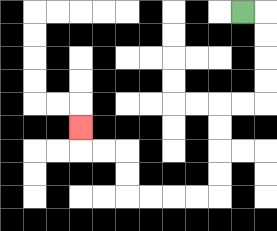{'start': '[10, 0]', 'end': '[3, 5]', 'path_directions': 'R,D,D,D,D,L,L,D,D,D,D,L,L,L,L,U,U,L,L,U', 'path_coordinates': '[[10, 0], [11, 0], [11, 1], [11, 2], [11, 3], [11, 4], [10, 4], [9, 4], [9, 5], [9, 6], [9, 7], [9, 8], [8, 8], [7, 8], [6, 8], [5, 8], [5, 7], [5, 6], [4, 6], [3, 6], [3, 5]]'}